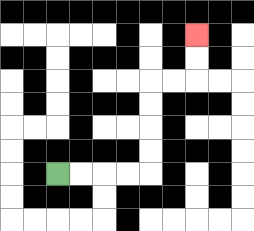{'start': '[2, 7]', 'end': '[8, 1]', 'path_directions': 'R,R,R,R,U,U,U,U,R,R,U,U', 'path_coordinates': '[[2, 7], [3, 7], [4, 7], [5, 7], [6, 7], [6, 6], [6, 5], [6, 4], [6, 3], [7, 3], [8, 3], [8, 2], [8, 1]]'}